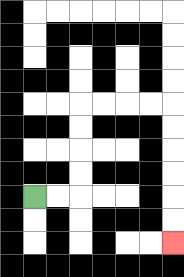{'start': '[1, 8]', 'end': '[7, 10]', 'path_directions': 'R,R,U,U,U,U,R,R,R,R,D,D,D,D,D,D', 'path_coordinates': '[[1, 8], [2, 8], [3, 8], [3, 7], [3, 6], [3, 5], [3, 4], [4, 4], [5, 4], [6, 4], [7, 4], [7, 5], [7, 6], [7, 7], [7, 8], [7, 9], [7, 10]]'}